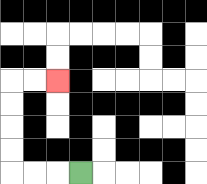{'start': '[3, 7]', 'end': '[2, 3]', 'path_directions': 'L,L,L,U,U,U,U,R,R', 'path_coordinates': '[[3, 7], [2, 7], [1, 7], [0, 7], [0, 6], [0, 5], [0, 4], [0, 3], [1, 3], [2, 3]]'}